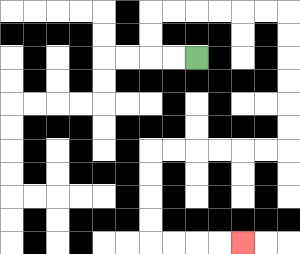{'start': '[8, 2]', 'end': '[10, 10]', 'path_directions': 'L,L,U,U,R,R,R,R,R,R,D,D,D,D,D,D,L,L,L,L,L,L,D,D,D,D,R,R,R,R', 'path_coordinates': '[[8, 2], [7, 2], [6, 2], [6, 1], [6, 0], [7, 0], [8, 0], [9, 0], [10, 0], [11, 0], [12, 0], [12, 1], [12, 2], [12, 3], [12, 4], [12, 5], [12, 6], [11, 6], [10, 6], [9, 6], [8, 6], [7, 6], [6, 6], [6, 7], [6, 8], [6, 9], [6, 10], [7, 10], [8, 10], [9, 10], [10, 10]]'}